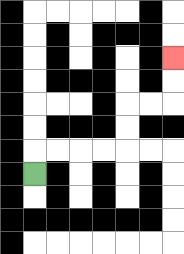{'start': '[1, 7]', 'end': '[7, 2]', 'path_directions': 'U,R,R,R,R,U,U,R,R,U,U', 'path_coordinates': '[[1, 7], [1, 6], [2, 6], [3, 6], [4, 6], [5, 6], [5, 5], [5, 4], [6, 4], [7, 4], [7, 3], [7, 2]]'}